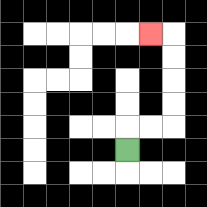{'start': '[5, 6]', 'end': '[6, 1]', 'path_directions': 'U,R,R,U,U,U,U,L', 'path_coordinates': '[[5, 6], [5, 5], [6, 5], [7, 5], [7, 4], [7, 3], [7, 2], [7, 1], [6, 1]]'}